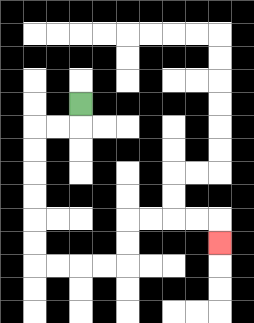{'start': '[3, 4]', 'end': '[9, 10]', 'path_directions': 'D,L,L,D,D,D,D,D,D,R,R,R,R,U,U,R,R,R,R,D', 'path_coordinates': '[[3, 4], [3, 5], [2, 5], [1, 5], [1, 6], [1, 7], [1, 8], [1, 9], [1, 10], [1, 11], [2, 11], [3, 11], [4, 11], [5, 11], [5, 10], [5, 9], [6, 9], [7, 9], [8, 9], [9, 9], [9, 10]]'}